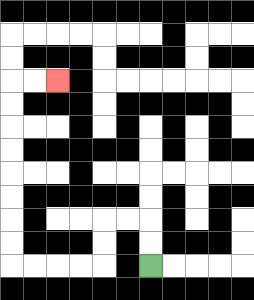{'start': '[6, 11]', 'end': '[2, 3]', 'path_directions': 'U,U,L,L,D,D,L,L,L,L,U,U,U,U,U,U,U,U,R,R', 'path_coordinates': '[[6, 11], [6, 10], [6, 9], [5, 9], [4, 9], [4, 10], [4, 11], [3, 11], [2, 11], [1, 11], [0, 11], [0, 10], [0, 9], [0, 8], [0, 7], [0, 6], [0, 5], [0, 4], [0, 3], [1, 3], [2, 3]]'}